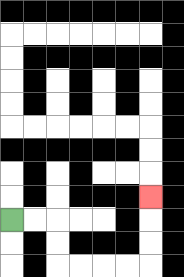{'start': '[0, 9]', 'end': '[6, 8]', 'path_directions': 'R,R,D,D,R,R,R,R,U,U,U', 'path_coordinates': '[[0, 9], [1, 9], [2, 9], [2, 10], [2, 11], [3, 11], [4, 11], [5, 11], [6, 11], [6, 10], [6, 9], [6, 8]]'}